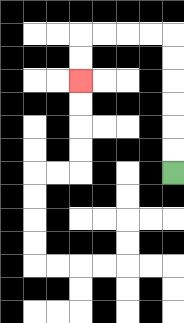{'start': '[7, 7]', 'end': '[3, 3]', 'path_directions': 'U,U,U,U,U,U,L,L,L,L,D,D', 'path_coordinates': '[[7, 7], [7, 6], [7, 5], [7, 4], [7, 3], [7, 2], [7, 1], [6, 1], [5, 1], [4, 1], [3, 1], [3, 2], [3, 3]]'}